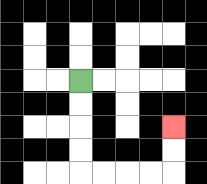{'start': '[3, 3]', 'end': '[7, 5]', 'path_directions': 'D,D,D,D,R,R,R,R,U,U', 'path_coordinates': '[[3, 3], [3, 4], [3, 5], [3, 6], [3, 7], [4, 7], [5, 7], [6, 7], [7, 7], [7, 6], [7, 5]]'}